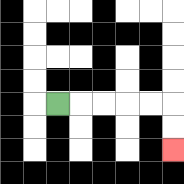{'start': '[2, 4]', 'end': '[7, 6]', 'path_directions': 'R,R,R,R,R,D,D', 'path_coordinates': '[[2, 4], [3, 4], [4, 4], [5, 4], [6, 4], [7, 4], [7, 5], [7, 6]]'}